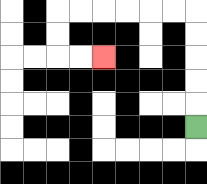{'start': '[8, 5]', 'end': '[4, 2]', 'path_directions': 'U,U,U,U,U,L,L,L,L,L,L,D,D,R,R', 'path_coordinates': '[[8, 5], [8, 4], [8, 3], [8, 2], [8, 1], [8, 0], [7, 0], [6, 0], [5, 0], [4, 0], [3, 0], [2, 0], [2, 1], [2, 2], [3, 2], [4, 2]]'}